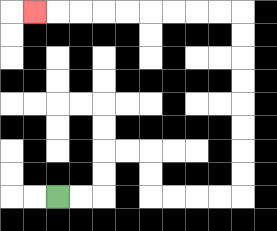{'start': '[2, 8]', 'end': '[1, 0]', 'path_directions': 'R,R,U,U,R,R,D,D,R,R,R,R,U,U,U,U,U,U,U,U,L,L,L,L,L,L,L,L,L', 'path_coordinates': '[[2, 8], [3, 8], [4, 8], [4, 7], [4, 6], [5, 6], [6, 6], [6, 7], [6, 8], [7, 8], [8, 8], [9, 8], [10, 8], [10, 7], [10, 6], [10, 5], [10, 4], [10, 3], [10, 2], [10, 1], [10, 0], [9, 0], [8, 0], [7, 0], [6, 0], [5, 0], [4, 0], [3, 0], [2, 0], [1, 0]]'}